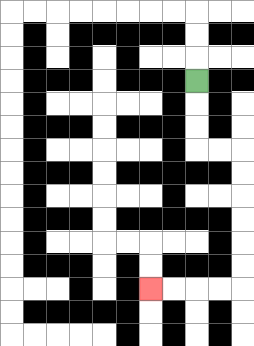{'start': '[8, 3]', 'end': '[6, 12]', 'path_directions': 'D,D,D,R,R,D,D,D,D,D,D,L,L,L,L', 'path_coordinates': '[[8, 3], [8, 4], [8, 5], [8, 6], [9, 6], [10, 6], [10, 7], [10, 8], [10, 9], [10, 10], [10, 11], [10, 12], [9, 12], [8, 12], [7, 12], [6, 12]]'}